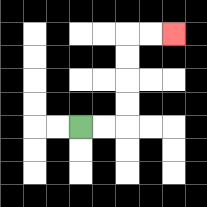{'start': '[3, 5]', 'end': '[7, 1]', 'path_directions': 'R,R,U,U,U,U,R,R', 'path_coordinates': '[[3, 5], [4, 5], [5, 5], [5, 4], [5, 3], [5, 2], [5, 1], [6, 1], [7, 1]]'}